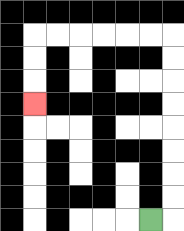{'start': '[6, 9]', 'end': '[1, 4]', 'path_directions': 'R,U,U,U,U,U,U,U,U,L,L,L,L,L,L,D,D,D', 'path_coordinates': '[[6, 9], [7, 9], [7, 8], [7, 7], [7, 6], [7, 5], [7, 4], [7, 3], [7, 2], [7, 1], [6, 1], [5, 1], [4, 1], [3, 1], [2, 1], [1, 1], [1, 2], [1, 3], [1, 4]]'}